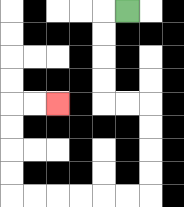{'start': '[5, 0]', 'end': '[2, 4]', 'path_directions': 'L,D,D,D,D,R,R,D,D,D,D,L,L,L,L,L,L,U,U,U,U,R,R', 'path_coordinates': '[[5, 0], [4, 0], [4, 1], [4, 2], [4, 3], [4, 4], [5, 4], [6, 4], [6, 5], [6, 6], [6, 7], [6, 8], [5, 8], [4, 8], [3, 8], [2, 8], [1, 8], [0, 8], [0, 7], [0, 6], [0, 5], [0, 4], [1, 4], [2, 4]]'}